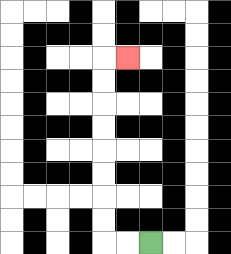{'start': '[6, 10]', 'end': '[5, 2]', 'path_directions': 'L,L,U,U,U,U,U,U,U,U,R', 'path_coordinates': '[[6, 10], [5, 10], [4, 10], [4, 9], [4, 8], [4, 7], [4, 6], [4, 5], [4, 4], [4, 3], [4, 2], [5, 2]]'}